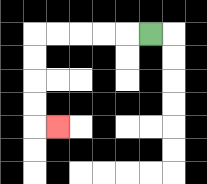{'start': '[6, 1]', 'end': '[2, 5]', 'path_directions': 'L,L,L,L,L,D,D,D,D,R', 'path_coordinates': '[[6, 1], [5, 1], [4, 1], [3, 1], [2, 1], [1, 1], [1, 2], [1, 3], [1, 4], [1, 5], [2, 5]]'}